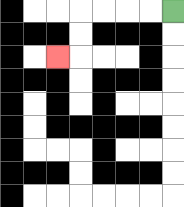{'start': '[7, 0]', 'end': '[2, 2]', 'path_directions': 'L,L,L,L,D,D,L', 'path_coordinates': '[[7, 0], [6, 0], [5, 0], [4, 0], [3, 0], [3, 1], [3, 2], [2, 2]]'}